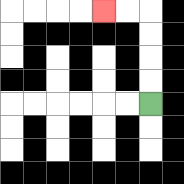{'start': '[6, 4]', 'end': '[4, 0]', 'path_directions': 'U,U,U,U,L,L', 'path_coordinates': '[[6, 4], [6, 3], [6, 2], [6, 1], [6, 0], [5, 0], [4, 0]]'}